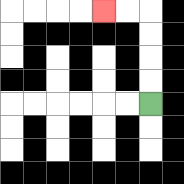{'start': '[6, 4]', 'end': '[4, 0]', 'path_directions': 'U,U,U,U,L,L', 'path_coordinates': '[[6, 4], [6, 3], [6, 2], [6, 1], [6, 0], [5, 0], [4, 0]]'}